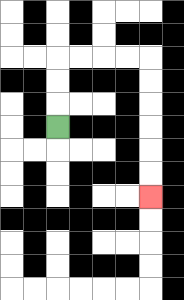{'start': '[2, 5]', 'end': '[6, 8]', 'path_directions': 'U,U,U,R,R,R,R,D,D,D,D,D,D', 'path_coordinates': '[[2, 5], [2, 4], [2, 3], [2, 2], [3, 2], [4, 2], [5, 2], [6, 2], [6, 3], [6, 4], [6, 5], [6, 6], [6, 7], [6, 8]]'}